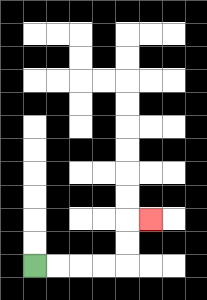{'start': '[1, 11]', 'end': '[6, 9]', 'path_directions': 'R,R,R,R,U,U,R', 'path_coordinates': '[[1, 11], [2, 11], [3, 11], [4, 11], [5, 11], [5, 10], [5, 9], [6, 9]]'}